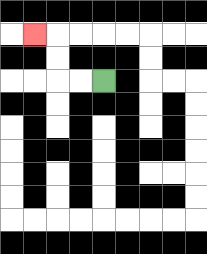{'start': '[4, 3]', 'end': '[1, 1]', 'path_directions': 'L,L,U,U,L', 'path_coordinates': '[[4, 3], [3, 3], [2, 3], [2, 2], [2, 1], [1, 1]]'}